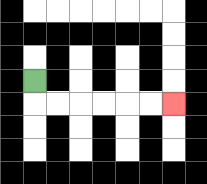{'start': '[1, 3]', 'end': '[7, 4]', 'path_directions': 'D,R,R,R,R,R,R', 'path_coordinates': '[[1, 3], [1, 4], [2, 4], [3, 4], [4, 4], [5, 4], [6, 4], [7, 4]]'}